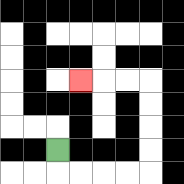{'start': '[2, 6]', 'end': '[3, 3]', 'path_directions': 'D,R,R,R,R,U,U,U,U,L,L,L', 'path_coordinates': '[[2, 6], [2, 7], [3, 7], [4, 7], [5, 7], [6, 7], [6, 6], [6, 5], [6, 4], [6, 3], [5, 3], [4, 3], [3, 3]]'}